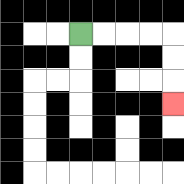{'start': '[3, 1]', 'end': '[7, 4]', 'path_directions': 'R,R,R,R,D,D,D', 'path_coordinates': '[[3, 1], [4, 1], [5, 1], [6, 1], [7, 1], [7, 2], [7, 3], [7, 4]]'}